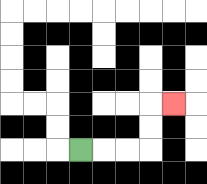{'start': '[3, 6]', 'end': '[7, 4]', 'path_directions': 'R,R,R,U,U,R', 'path_coordinates': '[[3, 6], [4, 6], [5, 6], [6, 6], [6, 5], [6, 4], [7, 4]]'}